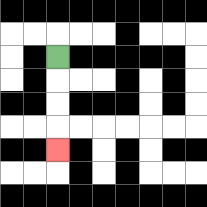{'start': '[2, 2]', 'end': '[2, 6]', 'path_directions': 'D,D,D,D', 'path_coordinates': '[[2, 2], [2, 3], [2, 4], [2, 5], [2, 6]]'}